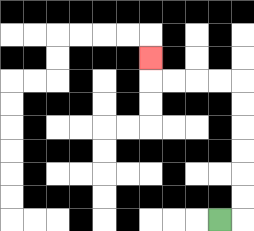{'start': '[9, 9]', 'end': '[6, 2]', 'path_directions': 'R,U,U,U,U,U,U,L,L,L,L,U', 'path_coordinates': '[[9, 9], [10, 9], [10, 8], [10, 7], [10, 6], [10, 5], [10, 4], [10, 3], [9, 3], [8, 3], [7, 3], [6, 3], [6, 2]]'}